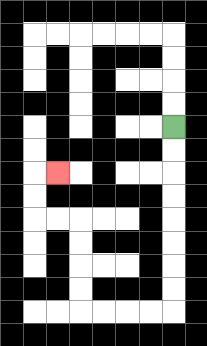{'start': '[7, 5]', 'end': '[2, 7]', 'path_directions': 'D,D,D,D,D,D,D,D,L,L,L,L,U,U,U,U,L,L,U,U,R', 'path_coordinates': '[[7, 5], [7, 6], [7, 7], [7, 8], [7, 9], [7, 10], [7, 11], [7, 12], [7, 13], [6, 13], [5, 13], [4, 13], [3, 13], [3, 12], [3, 11], [3, 10], [3, 9], [2, 9], [1, 9], [1, 8], [1, 7], [2, 7]]'}